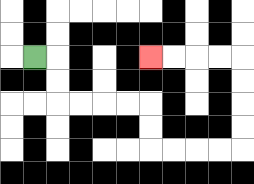{'start': '[1, 2]', 'end': '[6, 2]', 'path_directions': 'R,D,D,R,R,R,R,D,D,R,R,R,R,U,U,U,U,L,L,L,L', 'path_coordinates': '[[1, 2], [2, 2], [2, 3], [2, 4], [3, 4], [4, 4], [5, 4], [6, 4], [6, 5], [6, 6], [7, 6], [8, 6], [9, 6], [10, 6], [10, 5], [10, 4], [10, 3], [10, 2], [9, 2], [8, 2], [7, 2], [6, 2]]'}